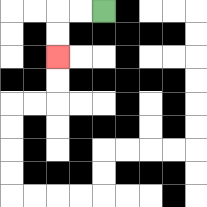{'start': '[4, 0]', 'end': '[2, 2]', 'path_directions': 'L,L,D,D', 'path_coordinates': '[[4, 0], [3, 0], [2, 0], [2, 1], [2, 2]]'}